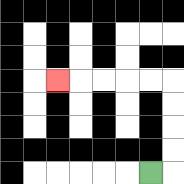{'start': '[6, 7]', 'end': '[2, 3]', 'path_directions': 'R,U,U,U,U,L,L,L,L,L', 'path_coordinates': '[[6, 7], [7, 7], [7, 6], [7, 5], [7, 4], [7, 3], [6, 3], [5, 3], [4, 3], [3, 3], [2, 3]]'}